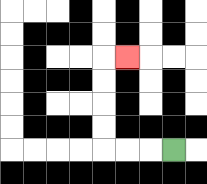{'start': '[7, 6]', 'end': '[5, 2]', 'path_directions': 'L,L,L,U,U,U,U,R', 'path_coordinates': '[[7, 6], [6, 6], [5, 6], [4, 6], [4, 5], [4, 4], [4, 3], [4, 2], [5, 2]]'}